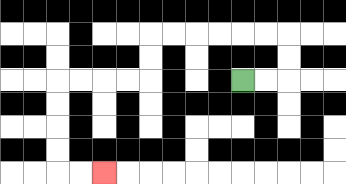{'start': '[10, 3]', 'end': '[4, 7]', 'path_directions': 'R,R,U,U,L,L,L,L,L,L,D,D,L,L,L,L,D,D,D,D,R,R', 'path_coordinates': '[[10, 3], [11, 3], [12, 3], [12, 2], [12, 1], [11, 1], [10, 1], [9, 1], [8, 1], [7, 1], [6, 1], [6, 2], [6, 3], [5, 3], [4, 3], [3, 3], [2, 3], [2, 4], [2, 5], [2, 6], [2, 7], [3, 7], [4, 7]]'}